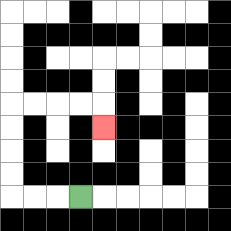{'start': '[3, 8]', 'end': '[4, 5]', 'path_directions': 'L,L,L,U,U,U,U,R,R,R,R,D', 'path_coordinates': '[[3, 8], [2, 8], [1, 8], [0, 8], [0, 7], [0, 6], [0, 5], [0, 4], [1, 4], [2, 4], [3, 4], [4, 4], [4, 5]]'}